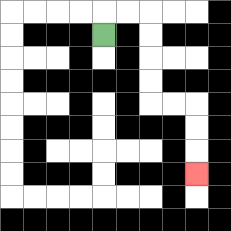{'start': '[4, 1]', 'end': '[8, 7]', 'path_directions': 'U,R,R,D,D,D,D,R,R,D,D,D', 'path_coordinates': '[[4, 1], [4, 0], [5, 0], [6, 0], [6, 1], [6, 2], [6, 3], [6, 4], [7, 4], [8, 4], [8, 5], [8, 6], [8, 7]]'}